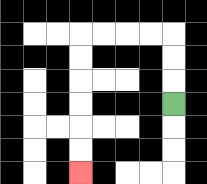{'start': '[7, 4]', 'end': '[3, 7]', 'path_directions': 'U,U,U,L,L,L,L,D,D,D,D,D,D', 'path_coordinates': '[[7, 4], [7, 3], [7, 2], [7, 1], [6, 1], [5, 1], [4, 1], [3, 1], [3, 2], [3, 3], [3, 4], [3, 5], [3, 6], [3, 7]]'}